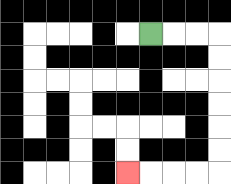{'start': '[6, 1]', 'end': '[5, 7]', 'path_directions': 'R,R,R,D,D,D,D,D,D,L,L,L,L', 'path_coordinates': '[[6, 1], [7, 1], [8, 1], [9, 1], [9, 2], [9, 3], [9, 4], [9, 5], [9, 6], [9, 7], [8, 7], [7, 7], [6, 7], [5, 7]]'}